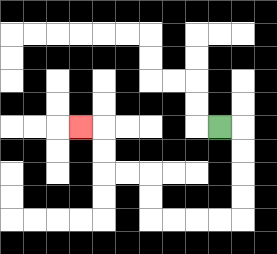{'start': '[9, 5]', 'end': '[3, 5]', 'path_directions': 'R,D,D,D,D,L,L,L,L,U,U,L,L,U,U,L', 'path_coordinates': '[[9, 5], [10, 5], [10, 6], [10, 7], [10, 8], [10, 9], [9, 9], [8, 9], [7, 9], [6, 9], [6, 8], [6, 7], [5, 7], [4, 7], [4, 6], [4, 5], [3, 5]]'}